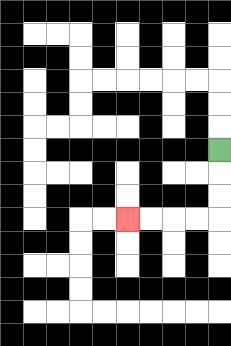{'start': '[9, 6]', 'end': '[5, 9]', 'path_directions': 'D,D,D,L,L,L,L', 'path_coordinates': '[[9, 6], [9, 7], [9, 8], [9, 9], [8, 9], [7, 9], [6, 9], [5, 9]]'}